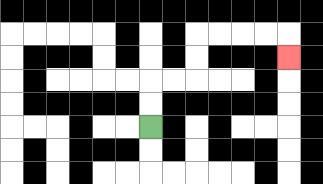{'start': '[6, 5]', 'end': '[12, 2]', 'path_directions': 'U,U,R,R,U,U,R,R,R,R,D', 'path_coordinates': '[[6, 5], [6, 4], [6, 3], [7, 3], [8, 3], [8, 2], [8, 1], [9, 1], [10, 1], [11, 1], [12, 1], [12, 2]]'}